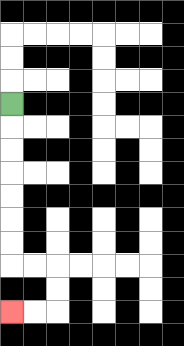{'start': '[0, 4]', 'end': '[0, 13]', 'path_directions': 'D,D,D,D,D,D,D,R,R,D,D,L,L', 'path_coordinates': '[[0, 4], [0, 5], [0, 6], [0, 7], [0, 8], [0, 9], [0, 10], [0, 11], [1, 11], [2, 11], [2, 12], [2, 13], [1, 13], [0, 13]]'}